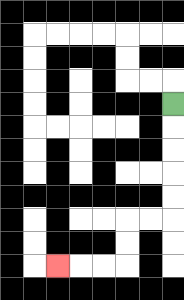{'start': '[7, 4]', 'end': '[2, 11]', 'path_directions': 'D,D,D,D,D,L,L,D,D,L,L,L', 'path_coordinates': '[[7, 4], [7, 5], [7, 6], [7, 7], [7, 8], [7, 9], [6, 9], [5, 9], [5, 10], [5, 11], [4, 11], [3, 11], [2, 11]]'}